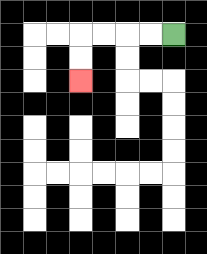{'start': '[7, 1]', 'end': '[3, 3]', 'path_directions': 'L,L,L,L,D,D', 'path_coordinates': '[[7, 1], [6, 1], [5, 1], [4, 1], [3, 1], [3, 2], [3, 3]]'}